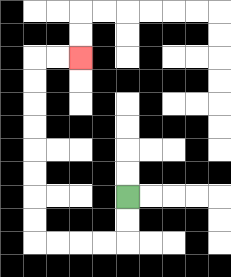{'start': '[5, 8]', 'end': '[3, 2]', 'path_directions': 'D,D,L,L,L,L,U,U,U,U,U,U,U,U,R,R', 'path_coordinates': '[[5, 8], [5, 9], [5, 10], [4, 10], [3, 10], [2, 10], [1, 10], [1, 9], [1, 8], [1, 7], [1, 6], [1, 5], [1, 4], [1, 3], [1, 2], [2, 2], [3, 2]]'}